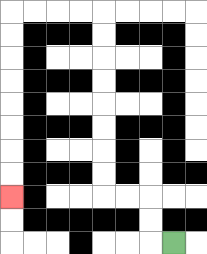{'start': '[7, 10]', 'end': '[0, 8]', 'path_directions': 'L,U,U,L,L,U,U,U,U,U,U,U,U,L,L,L,L,D,D,D,D,D,D,D,D', 'path_coordinates': '[[7, 10], [6, 10], [6, 9], [6, 8], [5, 8], [4, 8], [4, 7], [4, 6], [4, 5], [4, 4], [4, 3], [4, 2], [4, 1], [4, 0], [3, 0], [2, 0], [1, 0], [0, 0], [0, 1], [0, 2], [0, 3], [0, 4], [0, 5], [0, 6], [0, 7], [0, 8]]'}